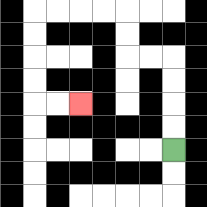{'start': '[7, 6]', 'end': '[3, 4]', 'path_directions': 'U,U,U,U,L,L,U,U,L,L,L,L,D,D,D,D,R,R', 'path_coordinates': '[[7, 6], [7, 5], [7, 4], [7, 3], [7, 2], [6, 2], [5, 2], [5, 1], [5, 0], [4, 0], [3, 0], [2, 0], [1, 0], [1, 1], [1, 2], [1, 3], [1, 4], [2, 4], [3, 4]]'}